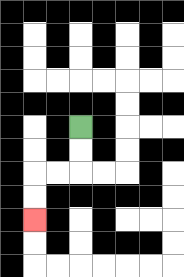{'start': '[3, 5]', 'end': '[1, 9]', 'path_directions': 'D,D,L,L,D,D', 'path_coordinates': '[[3, 5], [3, 6], [3, 7], [2, 7], [1, 7], [1, 8], [1, 9]]'}